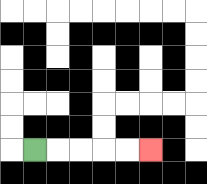{'start': '[1, 6]', 'end': '[6, 6]', 'path_directions': 'R,R,R,R,R', 'path_coordinates': '[[1, 6], [2, 6], [3, 6], [4, 6], [5, 6], [6, 6]]'}